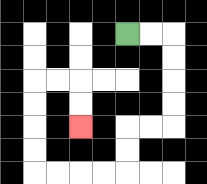{'start': '[5, 1]', 'end': '[3, 5]', 'path_directions': 'R,R,D,D,D,D,L,L,D,D,L,L,L,L,U,U,U,U,R,R,D,D', 'path_coordinates': '[[5, 1], [6, 1], [7, 1], [7, 2], [7, 3], [7, 4], [7, 5], [6, 5], [5, 5], [5, 6], [5, 7], [4, 7], [3, 7], [2, 7], [1, 7], [1, 6], [1, 5], [1, 4], [1, 3], [2, 3], [3, 3], [3, 4], [3, 5]]'}